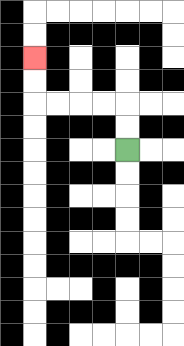{'start': '[5, 6]', 'end': '[1, 2]', 'path_directions': 'U,U,L,L,L,L,U,U', 'path_coordinates': '[[5, 6], [5, 5], [5, 4], [4, 4], [3, 4], [2, 4], [1, 4], [1, 3], [1, 2]]'}